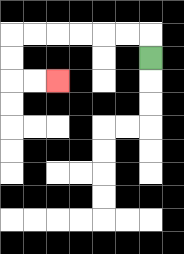{'start': '[6, 2]', 'end': '[2, 3]', 'path_directions': 'U,L,L,L,L,L,L,D,D,R,R', 'path_coordinates': '[[6, 2], [6, 1], [5, 1], [4, 1], [3, 1], [2, 1], [1, 1], [0, 1], [0, 2], [0, 3], [1, 3], [2, 3]]'}